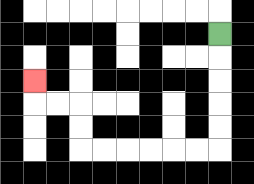{'start': '[9, 1]', 'end': '[1, 3]', 'path_directions': 'D,D,D,D,D,L,L,L,L,L,L,U,U,L,L,U', 'path_coordinates': '[[9, 1], [9, 2], [9, 3], [9, 4], [9, 5], [9, 6], [8, 6], [7, 6], [6, 6], [5, 6], [4, 6], [3, 6], [3, 5], [3, 4], [2, 4], [1, 4], [1, 3]]'}